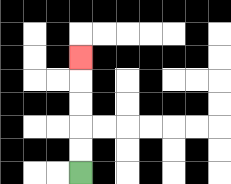{'start': '[3, 7]', 'end': '[3, 2]', 'path_directions': 'U,U,U,U,U', 'path_coordinates': '[[3, 7], [3, 6], [3, 5], [3, 4], [3, 3], [3, 2]]'}